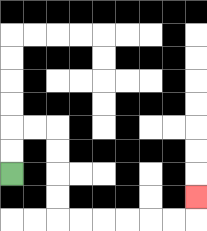{'start': '[0, 7]', 'end': '[8, 8]', 'path_directions': 'U,U,R,R,D,D,D,D,R,R,R,R,R,R,U', 'path_coordinates': '[[0, 7], [0, 6], [0, 5], [1, 5], [2, 5], [2, 6], [2, 7], [2, 8], [2, 9], [3, 9], [4, 9], [5, 9], [6, 9], [7, 9], [8, 9], [8, 8]]'}